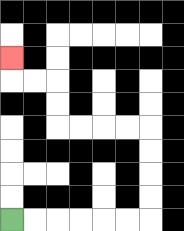{'start': '[0, 9]', 'end': '[0, 2]', 'path_directions': 'R,R,R,R,R,R,U,U,U,U,L,L,L,L,U,U,L,L,U', 'path_coordinates': '[[0, 9], [1, 9], [2, 9], [3, 9], [4, 9], [5, 9], [6, 9], [6, 8], [6, 7], [6, 6], [6, 5], [5, 5], [4, 5], [3, 5], [2, 5], [2, 4], [2, 3], [1, 3], [0, 3], [0, 2]]'}